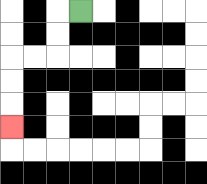{'start': '[3, 0]', 'end': '[0, 5]', 'path_directions': 'L,D,D,L,L,D,D,D', 'path_coordinates': '[[3, 0], [2, 0], [2, 1], [2, 2], [1, 2], [0, 2], [0, 3], [0, 4], [0, 5]]'}